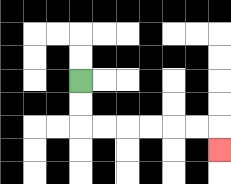{'start': '[3, 3]', 'end': '[9, 6]', 'path_directions': 'D,D,R,R,R,R,R,R,D', 'path_coordinates': '[[3, 3], [3, 4], [3, 5], [4, 5], [5, 5], [6, 5], [7, 5], [8, 5], [9, 5], [9, 6]]'}